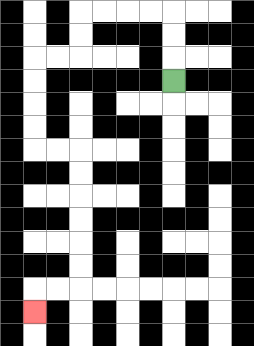{'start': '[7, 3]', 'end': '[1, 13]', 'path_directions': 'U,U,U,L,L,L,L,D,D,L,L,D,D,D,D,R,R,D,D,D,D,D,D,L,L,D', 'path_coordinates': '[[7, 3], [7, 2], [7, 1], [7, 0], [6, 0], [5, 0], [4, 0], [3, 0], [3, 1], [3, 2], [2, 2], [1, 2], [1, 3], [1, 4], [1, 5], [1, 6], [2, 6], [3, 6], [3, 7], [3, 8], [3, 9], [3, 10], [3, 11], [3, 12], [2, 12], [1, 12], [1, 13]]'}